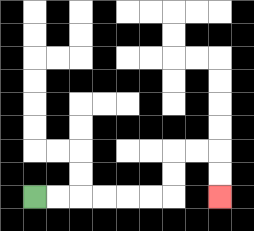{'start': '[1, 8]', 'end': '[9, 8]', 'path_directions': 'R,R,R,R,R,R,U,U,R,R,D,D', 'path_coordinates': '[[1, 8], [2, 8], [3, 8], [4, 8], [5, 8], [6, 8], [7, 8], [7, 7], [7, 6], [8, 6], [9, 6], [9, 7], [9, 8]]'}